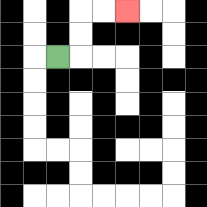{'start': '[2, 2]', 'end': '[5, 0]', 'path_directions': 'R,U,U,R,R', 'path_coordinates': '[[2, 2], [3, 2], [3, 1], [3, 0], [4, 0], [5, 0]]'}